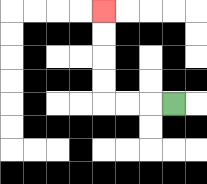{'start': '[7, 4]', 'end': '[4, 0]', 'path_directions': 'L,L,L,U,U,U,U', 'path_coordinates': '[[7, 4], [6, 4], [5, 4], [4, 4], [4, 3], [4, 2], [4, 1], [4, 0]]'}